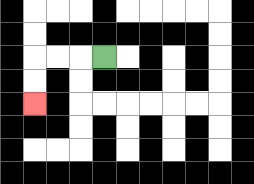{'start': '[4, 2]', 'end': '[1, 4]', 'path_directions': 'L,L,L,D,D', 'path_coordinates': '[[4, 2], [3, 2], [2, 2], [1, 2], [1, 3], [1, 4]]'}